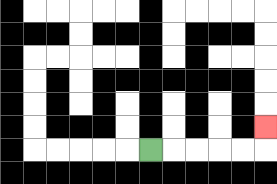{'start': '[6, 6]', 'end': '[11, 5]', 'path_directions': 'R,R,R,R,R,U', 'path_coordinates': '[[6, 6], [7, 6], [8, 6], [9, 6], [10, 6], [11, 6], [11, 5]]'}